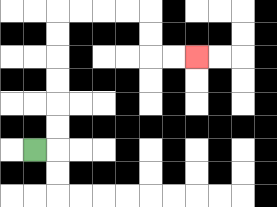{'start': '[1, 6]', 'end': '[8, 2]', 'path_directions': 'R,U,U,U,U,U,U,R,R,R,R,D,D,R,R', 'path_coordinates': '[[1, 6], [2, 6], [2, 5], [2, 4], [2, 3], [2, 2], [2, 1], [2, 0], [3, 0], [4, 0], [5, 0], [6, 0], [6, 1], [6, 2], [7, 2], [8, 2]]'}